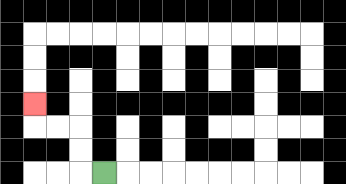{'start': '[4, 7]', 'end': '[1, 4]', 'path_directions': 'L,U,U,L,L,U', 'path_coordinates': '[[4, 7], [3, 7], [3, 6], [3, 5], [2, 5], [1, 5], [1, 4]]'}